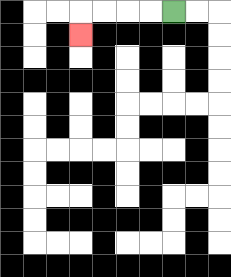{'start': '[7, 0]', 'end': '[3, 1]', 'path_directions': 'L,L,L,L,D', 'path_coordinates': '[[7, 0], [6, 0], [5, 0], [4, 0], [3, 0], [3, 1]]'}